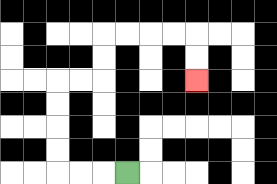{'start': '[5, 7]', 'end': '[8, 3]', 'path_directions': 'L,L,L,U,U,U,U,R,R,U,U,R,R,R,R,D,D', 'path_coordinates': '[[5, 7], [4, 7], [3, 7], [2, 7], [2, 6], [2, 5], [2, 4], [2, 3], [3, 3], [4, 3], [4, 2], [4, 1], [5, 1], [6, 1], [7, 1], [8, 1], [8, 2], [8, 3]]'}